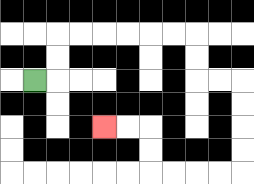{'start': '[1, 3]', 'end': '[4, 5]', 'path_directions': 'R,U,U,R,R,R,R,R,R,D,D,R,R,D,D,D,D,L,L,L,L,U,U,L,L', 'path_coordinates': '[[1, 3], [2, 3], [2, 2], [2, 1], [3, 1], [4, 1], [5, 1], [6, 1], [7, 1], [8, 1], [8, 2], [8, 3], [9, 3], [10, 3], [10, 4], [10, 5], [10, 6], [10, 7], [9, 7], [8, 7], [7, 7], [6, 7], [6, 6], [6, 5], [5, 5], [4, 5]]'}